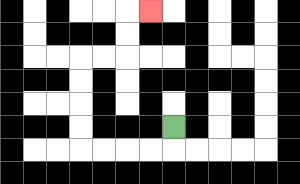{'start': '[7, 5]', 'end': '[6, 0]', 'path_directions': 'D,L,L,L,L,U,U,U,U,R,R,U,U,R', 'path_coordinates': '[[7, 5], [7, 6], [6, 6], [5, 6], [4, 6], [3, 6], [3, 5], [3, 4], [3, 3], [3, 2], [4, 2], [5, 2], [5, 1], [5, 0], [6, 0]]'}